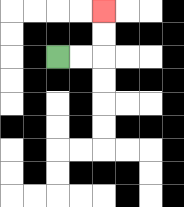{'start': '[2, 2]', 'end': '[4, 0]', 'path_directions': 'R,R,U,U', 'path_coordinates': '[[2, 2], [3, 2], [4, 2], [4, 1], [4, 0]]'}